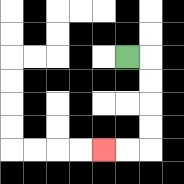{'start': '[5, 2]', 'end': '[4, 6]', 'path_directions': 'R,D,D,D,D,L,L', 'path_coordinates': '[[5, 2], [6, 2], [6, 3], [6, 4], [6, 5], [6, 6], [5, 6], [4, 6]]'}